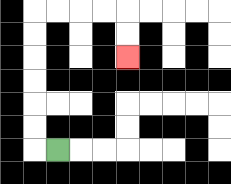{'start': '[2, 6]', 'end': '[5, 2]', 'path_directions': 'L,U,U,U,U,U,U,R,R,R,R,D,D', 'path_coordinates': '[[2, 6], [1, 6], [1, 5], [1, 4], [1, 3], [1, 2], [1, 1], [1, 0], [2, 0], [3, 0], [4, 0], [5, 0], [5, 1], [5, 2]]'}